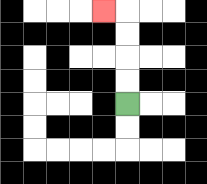{'start': '[5, 4]', 'end': '[4, 0]', 'path_directions': 'U,U,U,U,L', 'path_coordinates': '[[5, 4], [5, 3], [5, 2], [5, 1], [5, 0], [4, 0]]'}